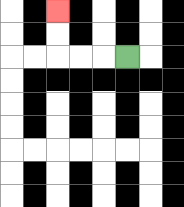{'start': '[5, 2]', 'end': '[2, 0]', 'path_directions': 'L,L,L,U,U', 'path_coordinates': '[[5, 2], [4, 2], [3, 2], [2, 2], [2, 1], [2, 0]]'}